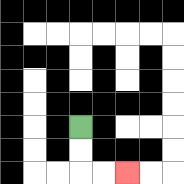{'start': '[3, 5]', 'end': '[5, 7]', 'path_directions': 'D,D,R,R', 'path_coordinates': '[[3, 5], [3, 6], [3, 7], [4, 7], [5, 7]]'}